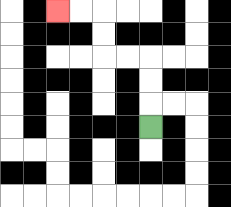{'start': '[6, 5]', 'end': '[2, 0]', 'path_directions': 'U,U,U,L,L,U,U,L,L', 'path_coordinates': '[[6, 5], [6, 4], [6, 3], [6, 2], [5, 2], [4, 2], [4, 1], [4, 0], [3, 0], [2, 0]]'}